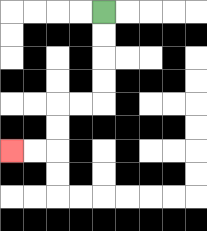{'start': '[4, 0]', 'end': '[0, 6]', 'path_directions': 'D,D,D,D,L,L,D,D,L,L', 'path_coordinates': '[[4, 0], [4, 1], [4, 2], [4, 3], [4, 4], [3, 4], [2, 4], [2, 5], [2, 6], [1, 6], [0, 6]]'}